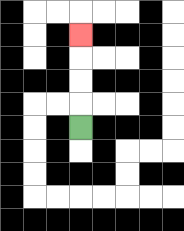{'start': '[3, 5]', 'end': '[3, 1]', 'path_directions': 'U,U,U,U', 'path_coordinates': '[[3, 5], [3, 4], [3, 3], [3, 2], [3, 1]]'}